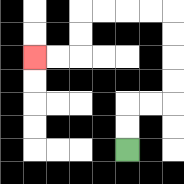{'start': '[5, 6]', 'end': '[1, 2]', 'path_directions': 'U,U,R,R,U,U,U,U,L,L,L,L,D,D,L,L', 'path_coordinates': '[[5, 6], [5, 5], [5, 4], [6, 4], [7, 4], [7, 3], [7, 2], [7, 1], [7, 0], [6, 0], [5, 0], [4, 0], [3, 0], [3, 1], [3, 2], [2, 2], [1, 2]]'}